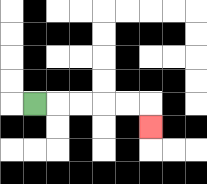{'start': '[1, 4]', 'end': '[6, 5]', 'path_directions': 'R,R,R,R,R,D', 'path_coordinates': '[[1, 4], [2, 4], [3, 4], [4, 4], [5, 4], [6, 4], [6, 5]]'}